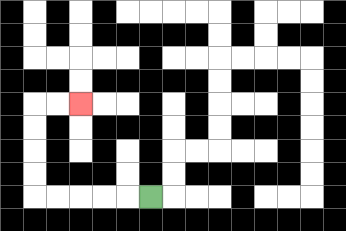{'start': '[6, 8]', 'end': '[3, 4]', 'path_directions': 'L,L,L,L,L,U,U,U,U,R,R', 'path_coordinates': '[[6, 8], [5, 8], [4, 8], [3, 8], [2, 8], [1, 8], [1, 7], [1, 6], [1, 5], [1, 4], [2, 4], [3, 4]]'}